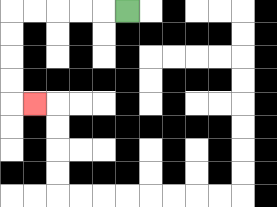{'start': '[5, 0]', 'end': '[1, 4]', 'path_directions': 'L,L,L,L,L,D,D,D,D,R', 'path_coordinates': '[[5, 0], [4, 0], [3, 0], [2, 0], [1, 0], [0, 0], [0, 1], [0, 2], [0, 3], [0, 4], [1, 4]]'}